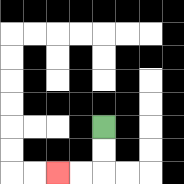{'start': '[4, 5]', 'end': '[2, 7]', 'path_directions': 'D,D,L,L', 'path_coordinates': '[[4, 5], [4, 6], [4, 7], [3, 7], [2, 7]]'}